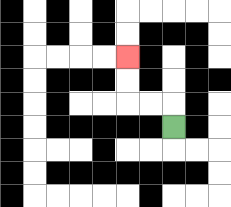{'start': '[7, 5]', 'end': '[5, 2]', 'path_directions': 'U,L,L,U,U', 'path_coordinates': '[[7, 5], [7, 4], [6, 4], [5, 4], [5, 3], [5, 2]]'}